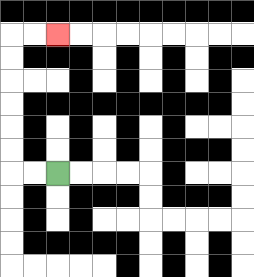{'start': '[2, 7]', 'end': '[2, 1]', 'path_directions': 'L,L,U,U,U,U,U,U,R,R', 'path_coordinates': '[[2, 7], [1, 7], [0, 7], [0, 6], [0, 5], [0, 4], [0, 3], [0, 2], [0, 1], [1, 1], [2, 1]]'}